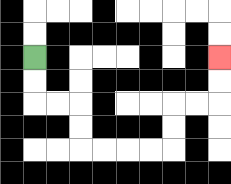{'start': '[1, 2]', 'end': '[9, 2]', 'path_directions': 'D,D,R,R,D,D,R,R,R,R,U,U,R,R,U,U', 'path_coordinates': '[[1, 2], [1, 3], [1, 4], [2, 4], [3, 4], [3, 5], [3, 6], [4, 6], [5, 6], [6, 6], [7, 6], [7, 5], [7, 4], [8, 4], [9, 4], [9, 3], [9, 2]]'}